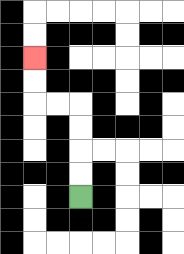{'start': '[3, 8]', 'end': '[1, 2]', 'path_directions': 'U,U,U,U,L,L,U,U', 'path_coordinates': '[[3, 8], [3, 7], [3, 6], [3, 5], [3, 4], [2, 4], [1, 4], [1, 3], [1, 2]]'}